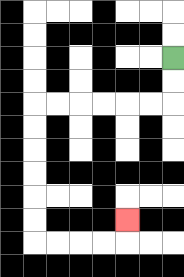{'start': '[7, 2]', 'end': '[5, 9]', 'path_directions': 'D,D,L,L,L,L,L,L,D,D,D,D,D,D,R,R,R,R,U', 'path_coordinates': '[[7, 2], [7, 3], [7, 4], [6, 4], [5, 4], [4, 4], [3, 4], [2, 4], [1, 4], [1, 5], [1, 6], [1, 7], [1, 8], [1, 9], [1, 10], [2, 10], [3, 10], [4, 10], [5, 10], [5, 9]]'}